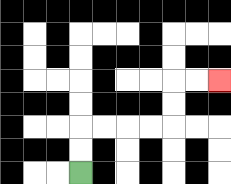{'start': '[3, 7]', 'end': '[9, 3]', 'path_directions': 'U,U,R,R,R,R,U,U,R,R', 'path_coordinates': '[[3, 7], [3, 6], [3, 5], [4, 5], [5, 5], [6, 5], [7, 5], [7, 4], [7, 3], [8, 3], [9, 3]]'}